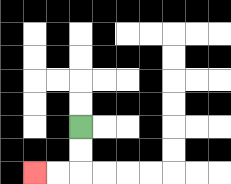{'start': '[3, 5]', 'end': '[1, 7]', 'path_directions': 'D,D,L,L', 'path_coordinates': '[[3, 5], [3, 6], [3, 7], [2, 7], [1, 7]]'}